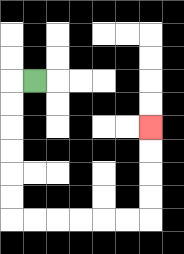{'start': '[1, 3]', 'end': '[6, 5]', 'path_directions': 'L,D,D,D,D,D,D,R,R,R,R,R,R,U,U,U,U', 'path_coordinates': '[[1, 3], [0, 3], [0, 4], [0, 5], [0, 6], [0, 7], [0, 8], [0, 9], [1, 9], [2, 9], [3, 9], [4, 9], [5, 9], [6, 9], [6, 8], [6, 7], [6, 6], [6, 5]]'}